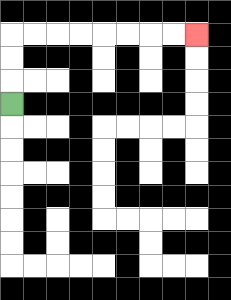{'start': '[0, 4]', 'end': '[8, 1]', 'path_directions': 'U,U,U,R,R,R,R,R,R,R,R', 'path_coordinates': '[[0, 4], [0, 3], [0, 2], [0, 1], [1, 1], [2, 1], [3, 1], [4, 1], [5, 1], [6, 1], [7, 1], [8, 1]]'}